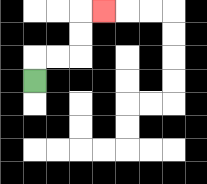{'start': '[1, 3]', 'end': '[4, 0]', 'path_directions': 'U,R,R,U,U,R', 'path_coordinates': '[[1, 3], [1, 2], [2, 2], [3, 2], [3, 1], [3, 0], [4, 0]]'}